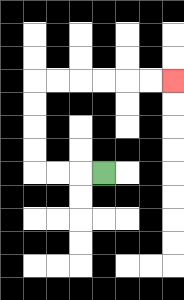{'start': '[4, 7]', 'end': '[7, 3]', 'path_directions': 'L,L,L,U,U,U,U,R,R,R,R,R,R', 'path_coordinates': '[[4, 7], [3, 7], [2, 7], [1, 7], [1, 6], [1, 5], [1, 4], [1, 3], [2, 3], [3, 3], [4, 3], [5, 3], [6, 3], [7, 3]]'}